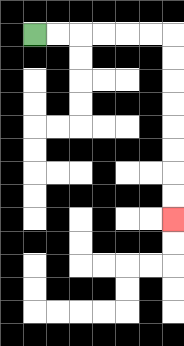{'start': '[1, 1]', 'end': '[7, 9]', 'path_directions': 'R,R,R,R,R,R,D,D,D,D,D,D,D,D', 'path_coordinates': '[[1, 1], [2, 1], [3, 1], [4, 1], [5, 1], [6, 1], [7, 1], [7, 2], [7, 3], [7, 4], [7, 5], [7, 6], [7, 7], [7, 8], [7, 9]]'}